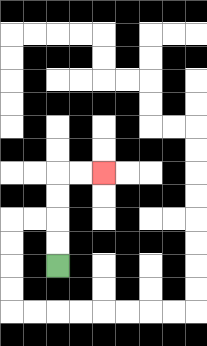{'start': '[2, 11]', 'end': '[4, 7]', 'path_directions': 'U,U,U,U,R,R', 'path_coordinates': '[[2, 11], [2, 10], [2, 9], [2, 8], [2, 7], [3, 7], [4, 7]]'}